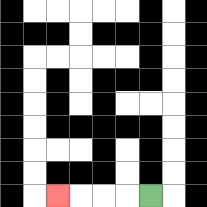{'start': '[6, 8]', 'end': '[2, 8]', 'path_directions': 'L,L,L,L', 'path_coordinates': '[[6, 8], [5, 8], [4, 8], [3, 8], [2, 8]]'}